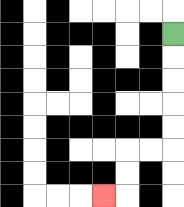{'start': '[7, 1]', 'end': '[4, 8]', 'path_directions': 'D,D,D,D,D,L,L,D,D,L', 'path_coordinates': '[[7, 1], [7, 2], [7, 3], [7, 4], [7, 5], [7, 6], [6, 6], [5, 6], [5, 7], [5, 8], [4, 8]]'}